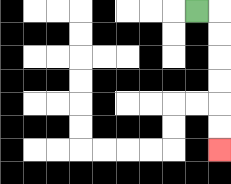{'start': '[8, 0]', 'end': '[9, 6]', 'path_directions': 'R,D,D,D,D,D,D', 'path_coordinates': '[[8, 0], [9, 0], [9, 1], [9, 2], [9, 3], [9, 4], [9, 5], [9, 6]]'}